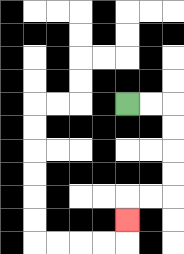{'start': '[5, 4]', 'end': '[5, 9]', 'path_directions': 'R,R,D,D,D,D,L,L,D', 'path_coordinates': '[[5, 4], [6, 4], [7, 4], [7, 5], [7, 6], [7, 7], [7, 8], [6, 8], [5, 8], [5, 9]]'}